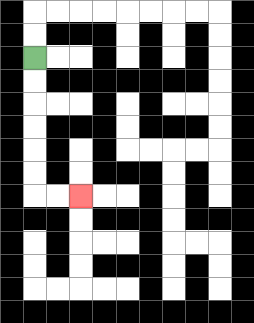{'start': '[1, 2]', 'end': '[3, 8]', 'path_directions': 'D,D,D,D,D,D,R,R', 'path_coordinates': '[[1, 2], [1, 3], [1, 4], [1, 5], [1, 6], [1, 7], [1, 8], [2, 8], [3, 8]]'}